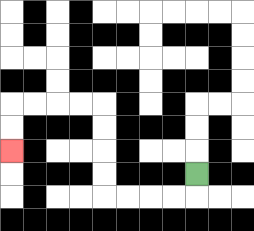{'start': '[8, 7]', 'end': '[0, 6]', 'path_directions': 'D,L,L,L,L,U,U,U,U,L,L,L,L,D,D', 'path_coordinates': '[[8, 7], [8, 8], [7, 8], [6, 8], [5, 8], [4, 8], [4, 7], [4, 6], [4, 5], [4, 4], [3, 4], [2, 4], [1, 4], [0, 4], [0, 5], [0, 6]]'}